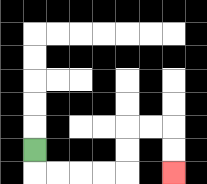{'start': '[1, 6]', 'end': '[7, 7]', 'path_directions': 'D,R,R,R,R,U,U,R,R,D,D', 'path_coordinates': '[[1, 6], [1, 7], [2, 7], [3, 7], [4, 7], [5, 7], [5, 6], [5, 5], [6, 5], [7, 5], [7, 6], [7, 7]]'}